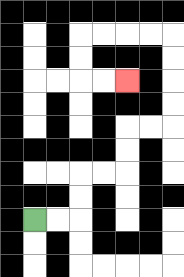{'start': '[1, 9]', 'end': '[5, 3]', 'path_directions': 'R,R,U,U,R,R,U,U,R,R,U,U,U,U,L,L,L,L,D,D,R,R', 'path_coordinates': '[[1, 9], [2, 9], [3, 9], [3, 8], [3, 7], [4, 7], [5, 7], [5, 6], [5, 5], [6, 5], [7, 5], [7, 4], [7, 3], [7, 2], [7, 1], [6, 1], [5, 1], [4, 1], [3, 1], [3, 2], [3, 3], [4, 3], [5, 3]]'}